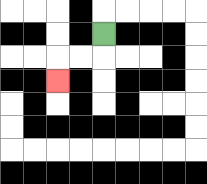{'start': '[4, 1]', 'end': '[2, 3]', 'path_directions': 'D,L,L,D', 'path_coordinates': '[[4, 1], [4, 2], [3, 2], [2, 2], [2, 3]]'}